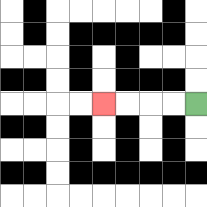{'start': '[8, 4]', 'end': '[4, 4]', 'path_directions': 'L,L,L,L', 'path_coordinates': '[[8, 4], [7, 4], [6, 4], [5, 4], [4, 4]]'}